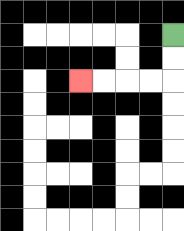{'start': '[7, 1]', 'end': '[3, 3]', 'path_directions': 'D,D,L,L,L,L', 'path_coordinates': '[[7, 1], [7, 2], [7, 3], [6, 3], [5, 3], [4, 3], [3, 3]]'}